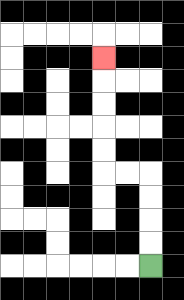{'start': '[6, 11]', 'end': '[4, 2]', 'path_directions': 'U,U,U,U,L,L,U,U,U,U,U', 'path_coordinates': '[[6, 11], [6, 10], [6, 9], [6, 8], [6, 7], [5, 7], [4, 7], [4, 6], [4, 5], [4, 4], [4, 3], [4, 2]]'}